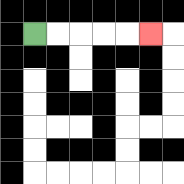{'start': '[1, 1]', 'end': '[6, 1]', 'path_directions': 'R,R,R,R,R', 'path_coordinates': '[[1, 1], [2, 1], [3, 1], [4, 1], [5, 1], [6, 1]]'}